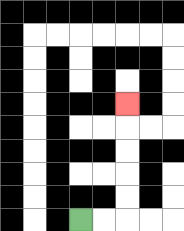{'start': '[3, 9]', 'end': '[5, 4]', 'path_directions': 'R,R,U,U,U,U,U', 'path_coordinates': '[[3, 9], [4, 9], [5, 9], [5, 8], [5, 7], [5, 6], [5, 5], [5, 4]]'}